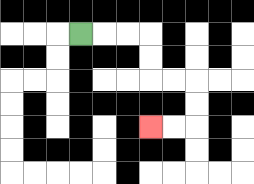{'start': '[3, 1]', 'end': '[6, 5]', 'path_directions': 'R,R,R,D,D,R,R,D,D,L,L', 'path_coordinates': '[[3, 1], [4, 1], [5, 1], [6, 1], [6, 2], [6, 3], [7, 3], [8, 3], [8, 4], [8, 5], [7, 5], [6, 5]]'}